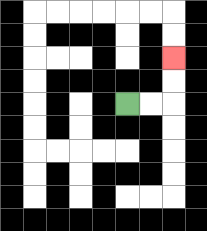{'start': '[5, 4]', 'end': '[7, 2]', 'path_directions': 'R,R,U,U', 'path_coordinates': '[[5, 4], [6, 4], [7, 4], [7, 3], [7, 2]]'}